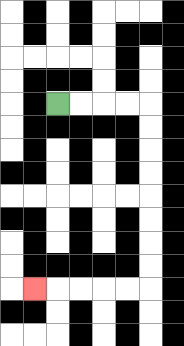{'start': '[2, 4]', 'end': '[1, 12]', 'path_directions': 'R,R,R,R,D,D,D,D,D,D,D,D,L,L,L,L,L', 'path_coordinates': '[[2, 4], [3, 4], [4, 4], [5, 4], [6, 4], [6, 5], [6, 6], [6, 7], [6, 8], [6, 9], [6, 10], [6, 11], [6, 12], [5, 12], [4, 12], [3, 12], [2, 12], [1, 12]]'}